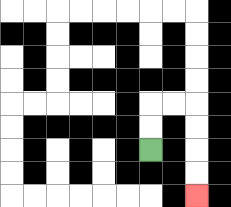{'start': '[6, 6]', 'end': '[8, 8]', 'path_directions': 'U,U,R,R,D,D,D,D', 'path_coordinates': '[[6, 6], [6, 5], [6, 4], [7, 4], [8, 4], [8, 5], [8, 6], [8, 7], [8, 8]]'}